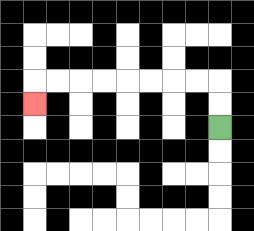{'start': '[9, 5]', 'end': '[1, 4]', 'path_directions': 'U,U,L,L,L,L,L,L,L,L,D', 'path_coordinates': '[[9, 5], [9, 4], [9, 3], [8, 3], [7, 3], [6, 3], [5, 3], [4, 3], [3, 3], [2, 3], [1, 3], [1, 4]]'}